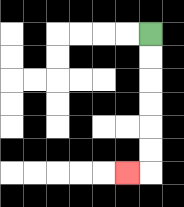{'start': '[6, 1]', 'end': '[5, 7]', 'path_directions': 'D,D,D,D,D,D,L', 'path_coordinates': '[[6, 1], [6, 2], [6, 3], [6, 4], [6, 5], [6, 6], [6, 7], [5, 7]]'}